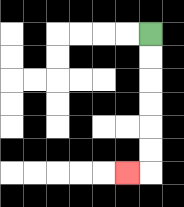{'start': '[6, 1]', 'end': '[5, 7]', 'path_directions': 'D,D,D,D,D,D,L', 'path_coordinates': '[[6, 1], [6, 2], [6, 3], [6, 4], [6, 5], [6, 6], [6, 7], [5, 7]]'}